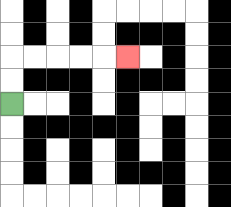{'start': '[0, 4]', 'end': '[5, 2]', 'path_directions': 'U,U,R,R,R,R,R', 'path_coordinates': '[[0, 4], [0, 3], [0, 2], [1, 2], [2, 2], [3, 2], [4, 2], [5, 2]]'}